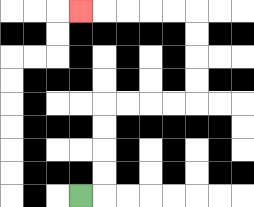{'start': '[3, 8]', 'end': '[3, 0]', 'path_directions': 'R,U,U,U,U,R,R,R,R,U,U,U,U,L,L,L,L,L', 'path_coordinates': '[[3, 8], [4, 8], [4, 7], [4, 6], [4, 5], [4, 4], [5, 4], [6, 4], [7, 4], [8, 4], [8, 3], [8, 2], [8, 1], [8, 0], [7, 0], [6, 0], [5, 0], [4, 0], [3, 0]]'}